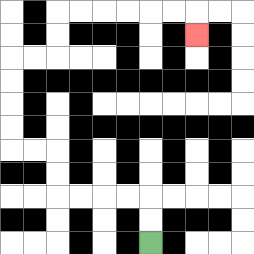{'start': '[6, 10]', 'end': '[8, 1]', 'path_directions': 'U,U,L,L,L,L,U,U,L,L,U,U,U,U,R,R,U,U,R,R,R,R,R,R,D', 'path_coordinates': '[[6, 10], [6, 9], [6, 8], [5, 8], [4, 8], [3, 8], [2, 8], [2, 7], [2, 6], [1, 6], [0, 6], [0, 5], [0, 4], [0, 3], [0, 2], [1, 2], [2, 2], [2, 1], [2, 0], [3, 0], [4, 0], [5, 0], [6, 0], [7, 0], [8, 0], [8, 1]]'}